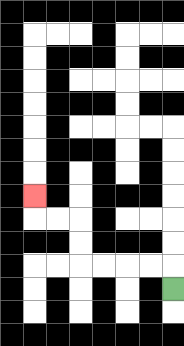{'start': '[7, 12]', 'end': '[1, 8]', 'path_directions': 'U,L,L,L,L,U,U,L,L,U', 'path_coordinates': '[[7, 12], [7, 11], [6, 11], [5, 11], [4, 11], [3, 11], [3, 10], [3, 9], [2, 9], [1, 9], [1, 8]]'}